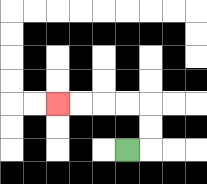{'start': '[5, 6]', 'end': '[2, 4]', 'path_directions': 'R,U,U,L,L,L,L', 'path_coordinates': '[[5, 6], [6, 6], [6, 5], [6, 4], [5, 4], [4, 4], [3, 4], [2, 4]]'}